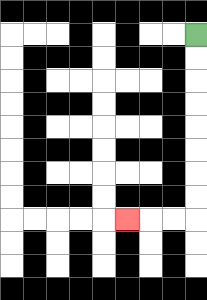{'start': '[8, 1]', 'end': '[5, 9]', 'path_directions': 'D,D,D,D,D,D,D,D,L,L,L', 'path_coordinates': '[[8, 1], [8, 2], [8, 3], [8, 4], [8, 5], [8, 6], [8, 7], [8, 8], [8, 9], [7, 9], [6, 9], [5, 9]]'}